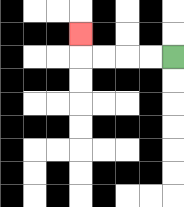{'start': '[7, 2]', 'end': '[3, 1]', 'path_directions': 'L,L,L,L,U', 'path_coordinates': '[[7, 2], [6, 2], [5, 2], [4, 2], [3, 2], [3, 1]]'}